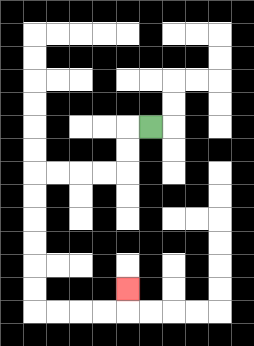{'start': '[6, 5]', 'end': '[5, 12]', 'path_directions': 'L,D,D,L,L,L,L,D,D,D,D,D,D,R,R,R,R,U', 'path_coordinates': '[[6, 5], [5, 5], [5, 6], [5, 7], [4, 7], [3, 7], [2, 7], [1, 7], [1, 8], [1, 9], [1, 10], [1, 11], [1, 12], [1, 13], [2, 13], [3, 13], [4, 13], [5, 13], [5, 12]]'}